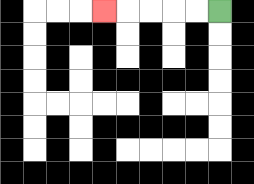{'start': '[9, 0]', 'end': '[4, 0]', 'path_directions': 'L,L,L,L,L', 'path_coordinates': '[[9, 0], [8, 0], [7, 0], [6, 0], [5, 0], [4, 0]]'}